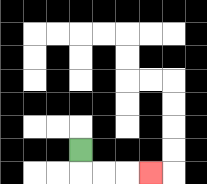{'start': '[3, 6]', 'end': '[6, 7]', 'path_directions': 'D,R,R,R', 'path_coordinates': '[[3, 6], [3, 7], [4, 7], [5, 7], [6, 7]]'}